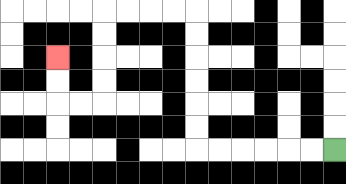{'start': '[14, 6]', 'end': '[2, 2]', 'path_directions': 'L,L,L,L,L,L,U,U,U,U,U,U,L,L,L,L,D,D,D,D,L,L,U,U', 'path_coordinates': '[[14, 6], [13, 6], [12, 6], [11, 6], [10, 6], [9, 6], [8, 6], [8, 5], [8, 4], [8, 3], [8, 2], [8, 1], [8, 0], [7, 0], [6, 0], [5, 0], [4, 0], [4, 1], [4, 2], [4, 3], [4, 4], [3, 4], [2, 4], [2, 3], [2, 2]]'}